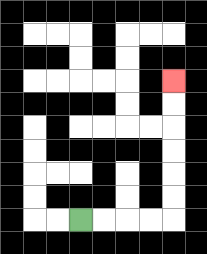{'start': '[3, 9]', 'end': '[7, 3]', 'path_directions': 'R,R,R,R,U,U,U,U,U,U', 'path_coordinates': '[[3, 9], [4, 9], [5, 9], [6, 9], [7, 9], [7, 8], [7, 7], [7, 6], [7, 5], [7, 4], [7, 3]]'}